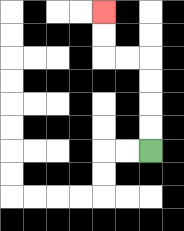{'start': '[6, 6]', 'end': '[4, 0]', 'path_directions': 'U,U,U,U,L,L,U,U', 'path_coordinates': '[[6, 6], [6, 5], [6, 4], [6, 3], [6, 2], [5, 2], [4, 2], [4, 1], [4, 0]]'}